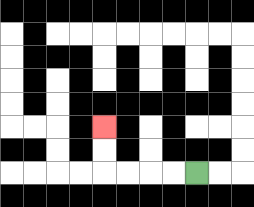{'start': '[8, 7]', 'end': '[4, 5]', 'path_directions': 'L,L,L,L,U,U', 'path_coordinates': '[[8, 7], [7, 7], [6, 7], [5, 7], [4, 7], [4, 6], [4, 5]]'}